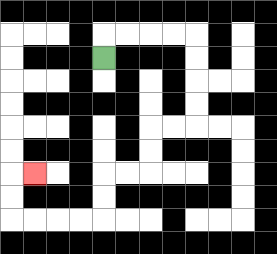{'start': '[4, 2]', 'end': '[1, 7]', 'path_directions': 'U,R,R,R,R,D,D,D,D,L,L,D,D,L,L,D,D,L,L,L,L,U,U,R', 'path_coordinates': '[[4, 2], [4, 1], [5, 1], [6, 1], [7, 1], [8, 1], [8, 2], [8, 3], [8, 4], [8, 5], [7, 5], [6, 5], [6, 6], [6, 7], [5, 7], [4, 7], [4, 8], [4, 9], [3, 9], [2, 9], [1, 9], [0, 9], [0, 8], [0, 7], [1, 7]]'}